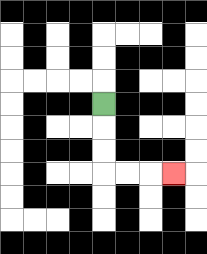{'start': '[4, 4]', 'end': '[7, 7]', 'path_directions': 'D,D,D,R,R,R', 'path_coordinates': '[[4, 4], [4, 5], [4, 6], [4, 7], [5, 7], [6, 7], [7, 7]]'}